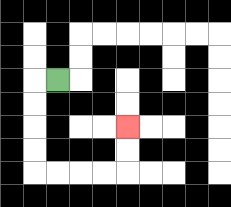{'start': '[2, 3]', 'end': '[5, 5]', 'path_directions': 'L,D,D,D,D,R,R,R,R,U,U', 'path_coordinates': '[[2, 3], [1, 3], [1, 4], [1, 5], [1, 6], [1, 7], [2, 7], [3, 7], [4, 7], [5, 7], [5, 6], [5, 5]]'}